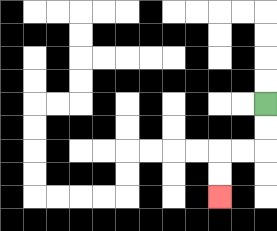{'start': '[11, 4]', 'end': '[9, 8]', 'path_directions': 'D,D,L,L,D,D', 'path_coordinates': '[[11, 4], [11, 5], [11, 6], [10, 6], [9, 6], [9, 7], [9, 8]]'}